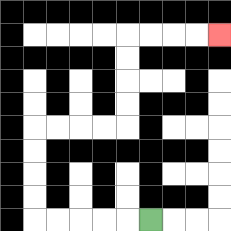{'start': '[6, 9]', 'end': '[9, 1]', 'path_directions': 'L,L,L,L,L,U,U,U,U,R,R,R,R,U,U,U,U,R,R,R,R', 'path_coordinates': '[[6, 9], [5, 9], [4, 9], [3, 9], [2, 9], [1, 9], [1, 8], [1, 7], [1, 6], [1, 5], [2, 5], [3, 5], [4, 5], [5, 5], [5, 4], [5, 3], [5, 2], [5, 1], [6, 1], [7, 1], [8, 1], [9, 1]]'}